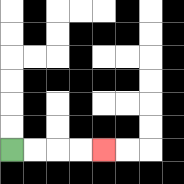{'start': '[0, 6]', 'end': '[4, 6]', 'path_directions': 'R,R,R,R', 'path_coordinates': '[[0, 6], [1, 6], [2, 6], [3, 6], [4, 6]]'}